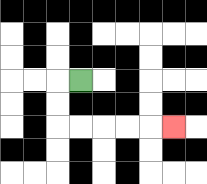{'start': '[3, 3]', 'end': '[7, 5]', 'path_directions': 'L,D,D,R,R,R,R,R', 'path_coordinates': '[[3, 3], [2, 3], [2, 4], [2, 5], [3, 5], [4, 5], [5, 5], [6, 5], [7, 5]]'}